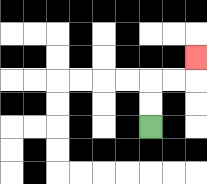{'start': '[6, 5]', 'end': '[8, 2]', 'path_directions': 'U,U,R,R,U', 'path_coordinates': '[[6, 5], [6, 4], [6, 3], [7, 3], [8, 3], [8, 2]]'}